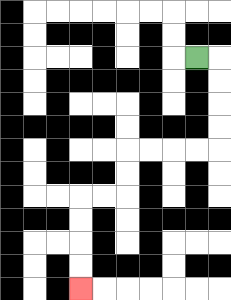{'start': '[8, 2]', 'end': '[3, 12]', 'path_directions': 'R,D,D,D,D,L,L,L,L,D,D,L,L,D,D,D,D', 'path_coordinates': '[[8, 2], [9, 2], [9, 3], [9, 4], [9, 5], [9, 6], [8, 6], [7, 6], [6, 6], [5, 6], [5, 7], [5, 8], [4, 8], [3, 8], [3, 9], [3, 10], [3, 11], [3, 12]]'}